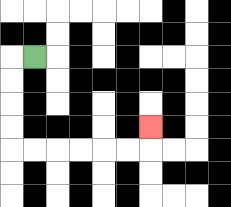{'start': '[1, 2]', 'end': '[6, 5]', 'path_directions': 'L,D,D,D,D,R,R,R,R,R,R,U', 'path_coordinates': '[[1, 2], [0, 2], [0, 3], [0, 4], [0, 5], [0, 6], [1, 6], [2, 6], [3, 6], [4, 6], [5, 6], [6, 6], [6, 5]]'}